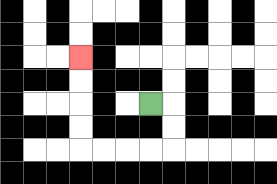{'start': '[6, 4]', 'end': '[3, 2]', 'path_directions': 'R,D,D,L,L,L,L,U,U,U,U', 'path_coordinates': '[[6, 4], [7, 4], [7, 5], [7, 6], [6, 6], [5, 6], [4, 6], [3, 6], [3, 5], [3, 4], [3, 3], [3, 2]]'}